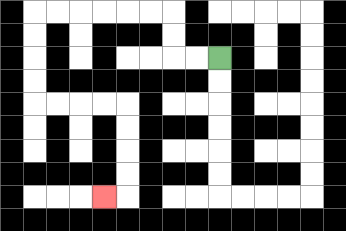{'start': '[9, 2]', 'end': '[4, 8]', 'path_directions': 'L,L,U,U,L,L,L,L,L,L,D,D,D,D,R,R,R,R,D,D,D,D,L', 'path_coordinates': '[[9, 2], [8, 2], [7, 2], [7, 1], [7, 0], [6, 0], [5, 0], [4, 0], [3, 0], [2, 0], [1, 0], [1, 1], [1, 2], [1, 3], [1, 4], [2, 4], [3, 4], [4, 4], [5, 4], [5, 5], [5, 6], [5, 7], [5, 8], [4, 8]]'}